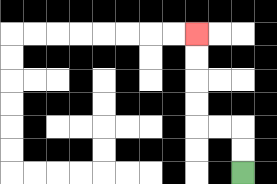{'start': '[10, 7]', 'end': '[8, 1]', 'path_directions': 'U,U,L,L,U,U,U,U', 'path_coordinates': '[[10, 7], [10, 6], [10, 5], [9, 5], [8, 5], [8, 4], [8, 3], [8, 2], [8, 1]]'}